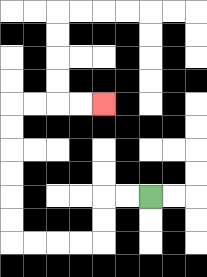{'start': '[6, 8]', 'end': '[4, 4]', 'path_directions': 'L,L,D,D,L,L,L,L,U,U,U,U,U,U,R,R,R,R', 'path_coordinates': '[[6, 8], [5, 8], [4, 8], [4, 9], [4, 10], [3, 10], [2, 10], [1, 10], [0, 10], [0, 9], [0, 8], [0, 7], [0, 6], [0, 5], [0, 4], [1, 4], [2, 4], [3, 4], [4, 4]]'}